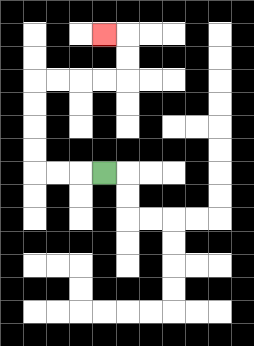{'start': '[4, 7]', 'end': '[4, 1]', 'path_directions': 'L,L,L,U,U,U,U,R,R,R,R,U,U,L', 'path_coordinates': '[[4, 7], [3, 7], [2, 7], [1, 7], [1, 6], [1, 5], [1, 4], [1, 3], [2, 3], [3, 3], [4, 3], [5, 3], [5, 2], [5, 1], [4, 1]]'}